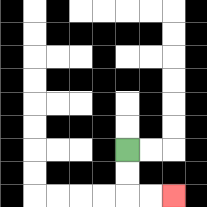{'start': '[5, 6]', 'end': '[7, 8]', 'path_directions': 'D,D,R,R', 'path_coordinates': '[[5, 6], [5, 7], [5, 8], [6, 8], [7, 8]]'}